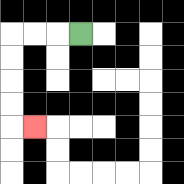{'start': '[3, 1]', 'end': '[1, 5]', 'path_directions': 'L,L,L,D,D,D,D,R', 'path_coordinates': '[[3, 1], [2, 1], [1, 1], [0, 1], [0, 2], [0, 3], [0, 4], [0, 5], [1, 5]]'}